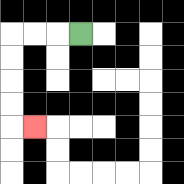{'start': '[3, 1]', 'end': '[1, 5]', 'path_directions': 'L,L,L,D,D,D,D,R', 'path_coordinates': '[[3, 1], [2, 1], [1, 1], [0, 1], [0, 2], [0, 3], [0, 4], [0, 5], [1, 5]]'}